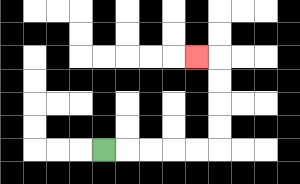{'start': '[4, 6]', 'end': '[8, 2]', 'path_directions': 'R,R,R,R,R,U,U,U,U,L', 'path_coordinates': '[[4, 6], [5, 6], [6, 6], [7, 6], [8, 6], [9, 6], [9, 5], [9, 4], [9, 3], [9, 2], [8, 2]]'}